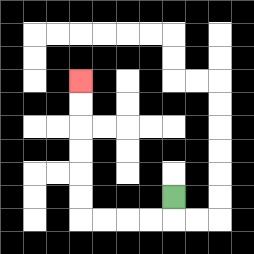{'start': '[7, 8]', 'end': '[3, 3]', 'path_directions': 'D,L,L,L,L,U,U,U,U,U,U', 'path_coordinates': '[[7, 8], [7, 9], [6, 9], [5, 9], [4, 9], [3, 9], [3, 8], [3, 7], [3, 6], [3, 5], [3, 4], [3, 3]]'}